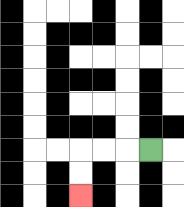{'start': '[6, 6]', 'end': '[3, 8]', 'path_directions': 'L,L,L,D,D', 'path_coordinates': '[[6, 6], [5, 6], [4, 6], [3, 6], [3, 7], [3, 8]]'}